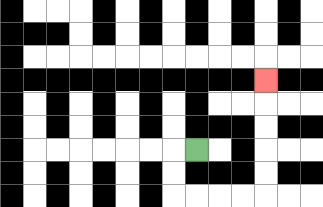{'start': '[8, 6]', 'end': '[11, 3]', 'path_directions': 'L,D,D,R,R,R,R,U,U,U,U,U', 'path_coordinates': '[[8, 6], [7, 6], [7, 7], [7, 8], [8, 8], [9, 8], [10, 8], [11, 8], [11, 7], [11, 6], [11, 5], [11, 4], [11, 3]]'}